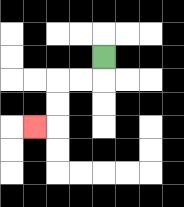{'start': '[4, 2]', 'end': '[1, 5]', 'path_directions': 'D,L,L,D,D,L', 'path_coordinates': '[[4, 2], [4, 3], [3, 3], [2, 3], [2, 4], [2, 5], [1, 5]]'}